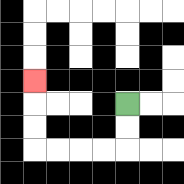{'start': '[5, 4]', 'end': '[1, 3]', 'path_directions': 'D,D,L,L,L,L,U,U,U', 'path_coordinates': '[[5, 4], [5, 5], [5, 6], [4, 6], [3, 6], [2, 6], [1, 6], [1, 5], [1, 4], [1, 3]]'}